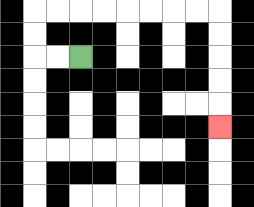{'start': '[3, 2]', 'end': '[9, 5]', 'path_directions': 'L,L,U,U,R,R,R,R,R,R,R,R,D,D,D,D,D', 'path_coordinates': '[[3, 2], [2, 2], [1, 2], [1, 1], [1, 0], [2, 0], [3, 0], [4, 0], [5, 0], [6, 0], [7, 0], [8, 0], [9, 0], [9, 1], [9, 2], [9, 3], [9, 4], [9, 5]]'}